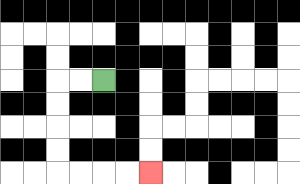{'start': '[4, 3]', 'end': '[6, 7]', 'path_directions': 'L,L,D,D,D,D,R,R,R,R', 'path_coordinates': '[[4, 3], [3, 3], [2, 3], [2, 4], [2, 5], [2, 6], [2, 7], [3, 7], [4, 7], [5, 7], [6, 7]]'}